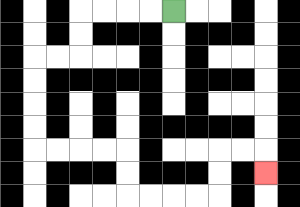{'start': '[7, 0]', 'end': '[11, 7]', 'path_directions': 'L,L,L,L,D,D,L,L,D,D,D,D,R,R,R,R,D,D,R,R,R,R,U,U,R,R,D', 'path_coordinates': '[[7, 0], [6, 0], [5, 0], [4, 0], [3, 0], [3, 1], [3, 2], [2, 2], [1, 2], [1, 3], [1, 4], [1, 5], [1, 6], [2, 6], [3, 6], [4, 6], [5, 6], [5, 7], [5, 8], [6, 8], [7, 8], [8, 8], [9, 8], [9, 7], [9, 6], [10, 6], [11, 6], [11, 7]]'}